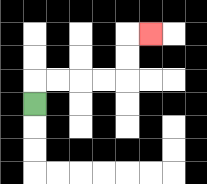{'start': '[1, 4]', 'end': '[6, 1]', 'path_directions': 'U,R,R,R,R,U,U,R', 'path_coordinates': '[[1, 4], [1, 3], [2, 3], [3, 3], [4, 3], [5, 3], [5, 2], [5, 1], [6, 1]]'}